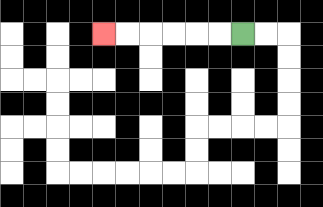{'start': '[10, 1]', 'end': '[4, 1]', 'path_directions': 'L,L,L,L,L,L', 'path_coordinates': '[[10, 1], [9, 1], [8, 1], [7, 1], [6, 1], [5, 1], [4, 1]]'}